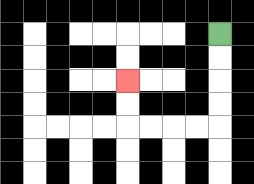{'start': '[9, 1]', 'end': '[5, 3]', 'path_directions': 'D,D,D,D,L,L,L,L,U,U', 'path_coordinates': '[[9, 1], [9, 2], [9, 3], [9, 4], [9, 5], [8, 5], [7, 5], [6, 5], [5, 5], [5, 4], [5, 3]]'}